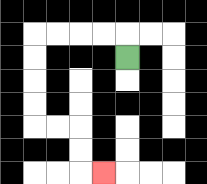{'start': '[5, 2]', 'end': '[4, 7]', 'path_directions': 'U,L,L,L,L,D,D,D,D,R,R,D,D,R', 'path_coordinates': '[[5, 2], [5, 1], [4, 1], [3, 1], [2, 1], [1, 1], [1, 2], [1, 3], [1, 4], [1, 5], [2, 5], [3, 5], [3, 6], [3, 7], [4, 7]]'}